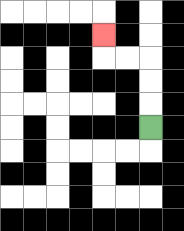{'start': '[6, 5]', 'end': '[4, 1]', 'path_directions': 'U,U,U,L,L,U', 'path_coordinates': '[[6, 5], [6, 4], [6, 3], [6, 2], [5, 2], [4, 2], [4, 1]]'}